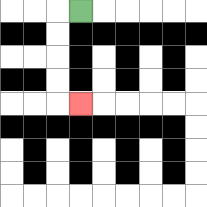{'start': '[3, 0]', 'end': '[3, 4]', 'path_directions': 'L,D,D,D,D,R', 'path_coordinates': '[[3, 0], [2, 0], [2, 1], [2, 2], [2, 3], [2, 4], [3, 4]]'}